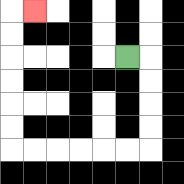{'start': '[5, 2]', 'end': '[1, 0]', 'path_directions': 'R,D,D,D,D,L,L,L,L,L,L,U,U,U,U,U,U,R', 'path_coordinates': '[[5, 2], [6, 2], [6, 3], [6, 4], [6, 5], [6, 6], [5, 6], [4, 6], [3, 6], [2, 6], [1, 6], [0, 6], [0, 5], [0, 4], [0, 3], [0, 2], [0, 1], [0, 0], [1, 0]]'}